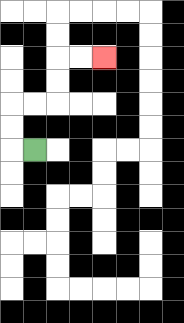{'start': '[1, 6]', 'end': '[4, 2]', 'path_directions': 'L,U,U,R,R,U,U,R,R', 'path_coordinates': '[[1, 6], [0, 6], [0, 5], [0, 4], [1, 4], [2, 4], [2, 3], [2, 2], [3, 2], [4, 2]]'}